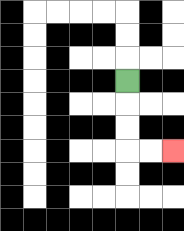{'start': '[5, 3]', 'end': '[7, 6]', 'path_directions': 'D,D,D,R,R', 'path_coordinates': '[[5, 3], [5, 4], [5, 5], [5, 6], [6, 6], [7, 6]]'}